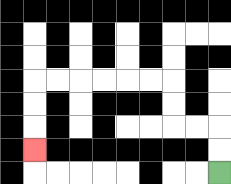{'start': '[9, 7]', 'end': '[1, 6]', 'path_directions': 'U,U,L,L,U,U,L,L,L,L,L,L,D,D,D', 'path_coordinates': '[[9, 7], [9, 6], [9, 5], [8, 5], [7, 5], [7, 4], [7, 3], [6, 3], [5, 3], [4, 3], [3, 3], [2, 3], [1, 3], [1, 4], [1, 5], [1, 6]]'}